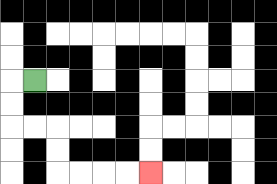{'start': '[1, 3]', 'end': '[6, 7]', 'path_directions': 'L,D,D,R,R,D,D,R,R,R,R', 'path_coordinates': '[[1, 3], [0, 3], [0, 4], [0, 5], [1, 5], [2, 5], [2, 6], [2, 7], [3, 7], [4, 7], [5, 7], [6, 7]]'}